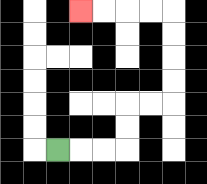{'start': '[2, 6]', 'end': '[3, 0]', 'path_directions': 'R,R,R,U,U,R,R,U,U,U,U,L,L,L,L', 'path_coordinates': '[[2, 6], [3, 6], [4, 6], [5, 6], [5, 5], [5, 4], [6, 4], [7, 4], [7, 3], [7, 2], [7, 1], [7, 0], [6, 0], [5, 0], [4, 0], [3, 0]]'}